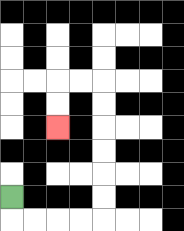{'start': '[0, 8]', 'end': '[2, 5]', 'path_directions': 'D,R,R,R,R,U,U,U,U,U,U,L,L,D,D', 'path_coordinates': '[[0, 8], [0, 9], [1, 9], [2, 9], [3, 9], [4, 9], [4, 8], [4, 7], [4, 6], [4, 5], [4, 4], [4, 3], [3, 3], [2, 3], [2, 4], [2, 5]]'}